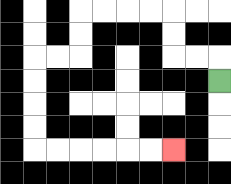{'start': '[9, 3]', 'end': '[7, 6]', 'path_directions': 'U,L,L,U,U,L,L,L,L,D,D,L,L,D,D,D,D,R,R,R,R,R,R', 'path_coordinates': '[[9, 3], [9, 2], [8, 2], [7, 2], [7, 1], [7, 0], [6, 0], [5, 0], [4, 0], [3, 0], [3, 1], [3, 2], [2, 2], [1, 2], [1, 3], [1, 4], [1, 5], [1, 6], [2, 6], [3, 6], [4, 6], [5, 6], [6, 6], [7, 6]]'}